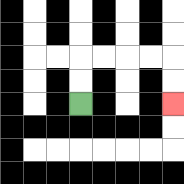{'start': '[3, 4]', 'end': '[7, 4]', 'path_directions': 'U,U,R,R,R,R,D,D', 'path_coordinates': '[[3, 4], [3, 3], [3, 2], [4, 2], [5, 2], [6, 2], [7, 2], [7, 3], [7, 4]]'}